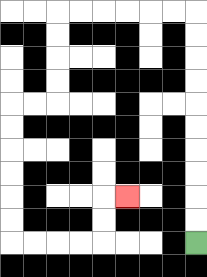{'start': '[8, 10]', 'end': '[5, 8]', 'path_directions': 'U,U,U,U,U,U,U,U,U,U,L,L,L,L,L,L,D,D,D,D,L,L,D,D,D,D,D,D,R,R,R,R,U,U,R', 'path_coordinates': '[[8, 10], [8, 9], [8, 8], [8, 7], [8, 6], [8, 5], [8, 4], [8, 3], [8, 2], [8, 1], [8, 0], [7, 0], [6, 0], [5, 0], [4, 0], [3, 0], [2, 0], [2, 1], [2, 2], [2, 3], [2, 4], [1, 4], [0, 4], [0, 5], [0, 6], [0, 7], [0, 8], [0, 9], [0, 10], [1, 10], [2, 10], [3, 10], [4, 10], [4, 9], [4, 8], [5, 8]]'}